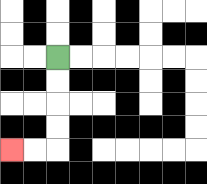{'start': '[2, 2]', 'end': '[0, 6]', 'path_directions': 'D,D,D,D,L,L', 'path_coordinates': '[[2, 2], [2, 3], [2, 4], [2, 5], [2, 6], [1, 6], [0, 6]]'}